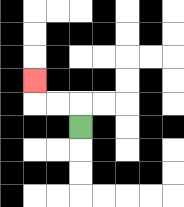{'start': '[3, 5]', 'end': '[1, 3]', 'path_directions': 'U,L,L,U', 'path_coordinates': '[[3, 5], [3, 4], [2, 4], [1, 4], [1, 3]]'}